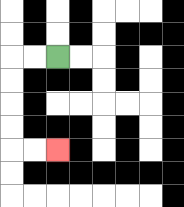{'start': '[2, 2]', 'end': '[2, 6]', 'path_directions': 'L,L,D,D,D,D,R,R', 'path_coordinates': '[[2, 2], [1, 2], [0, 2], [0, 3], [0, 4], [0, 5], [0, 6], [1, 6], [2, 6]]'}